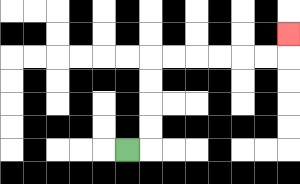{'start': '[5, 6]', 'end': '[12, 1]', 'path_directions': 'R,U,U,U,U,R,R,R,R,R,R,U', 'path_coordinates': '[[5, 6], [6, 6], [6, 5], [6, 4], [6, 3], [6, 2], [7, 2], [8, 2], [9, 2], [10, 2], [11, 2], [12, 2], [12, 1]]'}